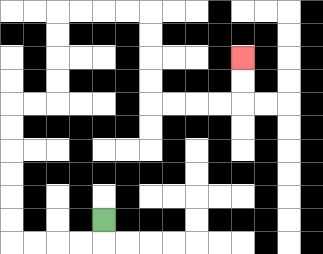{'start': '[4, 9]', 'end': '[10, 2]', 'path_directions': 'D,L,L,L,L,U,U,U,U,U,U,R,R,U,U,U,U,R,R,R,R,D,D,D,D,R,R,R,R,U,U', 'path_coordinates': '[[4, 9], [4, 10], [3, 10], [2, 10], [1, 10], [0, 10], [0, 9], [0, 8], [0, 7], [0, 6], [0, 5], [0, 4], [1, 4], [2, 4], [2, 3], [2, 2], [2, 1], [2, 0], [3, 0], [4, 0], [5, 0], [6, 0], [6, 1], [6, 2], [6, 3], [6, 4], [7, 4], [8, 4], [9, 4], [10, 4], [10, 3], [10, 2]]'}